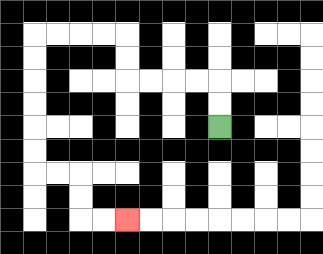{'start': '[9, 5]', 'end': '[5, 9]', 'path_directions': 'U,U,L,L,L,L,U,U,L,L,L,L,D,D,D,D,D,D,R,R,D,D,R,R', 'path_coordinates': '[[9, 5], [9, 4], [9, 3], [8, 3], [7, 3], [6, 3], [5, 3], [5, 2], [5, 1], [4, 1], [3, 1], [2, 1], [1, 1], [1, 2], [1, 3], [1, 4], [1, 5], [1, 6], [1, 7], [2, 7], [3, 7], [3, 8], [3, 9], [4, 9], [5, 9]]'}